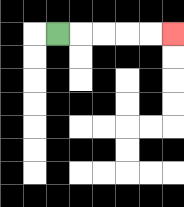{'start': '[2, 1]', 'end': '[7, 1]', 'path_directions': 'R,R,R,R,R', 'path_coordinates': '[[2, 1], [3, 1], [4, 1], [5, 1], [6, 1], [7, 1]]'}